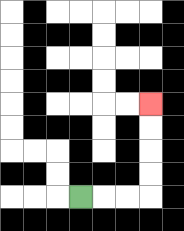{'start': '[3, 8]', 'end': '[6, 4]', 'path_directions': 'R,R,R,U,U,U,U', 'path_coordinates': '[[3, 8], [4, 8], [5, 8], [6, 8], [6, 7], [6, 6], [6, 5], [6, 4]]'}